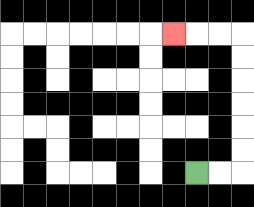{'start': '[8, 7]', 'end': '[7, 1]', 'path_directions': 'R,R,U,U,U,U,U,U,L,L,L', 'path_coordinates': '[[8, 7], [9, 7], [10, 7], [10, 6], [10, 5], [10, 4], [10, 3], [10, 2], [10, 1], [9, 1], [8, 1], [7, 1]]'}